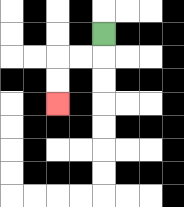{'start': '[4, 1]', 'end': '[2, 4]', 'path_directions': 'D,L,L,D,D', 'path_coordinates': '[[4, 1], [4, 2], [3, 2], [2, 2], [2, 3], [2, 4]]'}